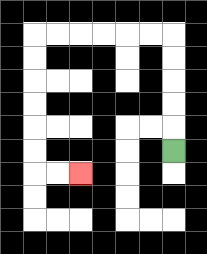{'start': '[7, 6]', 'end': '[3, 7]', 'path_directions': 'U,U,U,U,U,L,L,L,L,L,L,D,D,D,D,D,D,R,R', 'path_coordinates': '[[7, 6], [7, 5], [7, 4], [7, 3], [7, 2], [7, 1], [6, 1], [5, 1], [4, 1], [3, 1], [2, 1], [1, 1], [1, 2], [1, 3], [1, 4], [1, 5], [1, 6], [1, 7], [2, 7], [3, 7]]'}